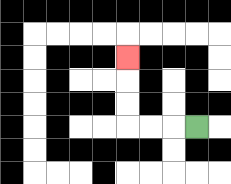{'start': '[8, 5]', 'end': '[5, 2]', 'path_directions': 'L,L,L,U,U,U', 'path_coordinates': '[[8, 5], [7, 5], [6, 5], [5, 5], [5, 4], [5, 3], [5, 2]]'}